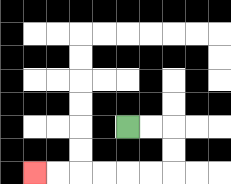{'start': '[5, 5]', 'end': '[1, 7]', 'path_directions': 'R,R,D,D,L,L,L,L,L,L', 'path_coordinates': '[[5, 5], [6, 5], [7, 5], [7, 6], [7, 7], [6, 7], [5, 7], [4, 7], [3, 7], [2, 7], [1, 7]]'}